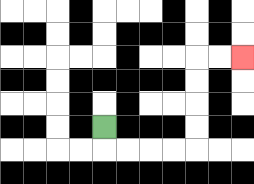{'start': '[4, 5]', 'end': '[10, 2]', 'path_directions': 'D,R,R,R,R,U,U,U,U,R,R', 'path_coordinates': '[[4, 5], [4, 6], [5, 6], [6, 6], [7, 6], [8, 6], [8, 5], [8, 4], [8, 3], [8, 2], [9, 2], [10, 2]]'}